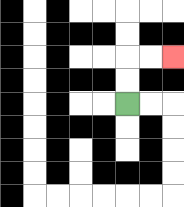{'start': '[5, 4]', 'end': '[7, 2]', 'path_directions': 'U,U,R,R', 'path_coordinates': '[[5, 4], [5, 3], [5, 2], [6, 2], [7, 2]]'}